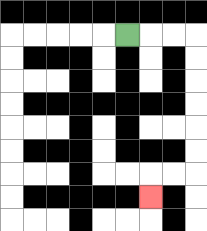{'start': '[5, 1]', 'end': '[6, 8]', 'path_directions': 'R,R,R,D,D,D,D,D,D,L,L,D', 'path_coordinates': '[[5, 1], [6, 1], [7, 1], [8, 1], [8, 2], [8, 3], [8, 4], [8, 5], [8, 6], [8, 7], [7, 7], [6, 7], [6, 8]]'}